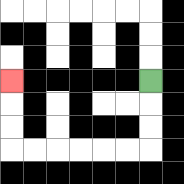{'start': '[6, 3]', 'end': '[0, 3]', 'path_directions': 'D,D,D,L,L,L,L,L,L,U,U,U', 'path_coordinates': '[[6, 3], [6, 4], [6, 5], [6, 6], [5, 6], [4, 6], [3, 6], [2, 6], [1, 6], [0, 6], [0, 5], [0, 4], [0, 3]]'}